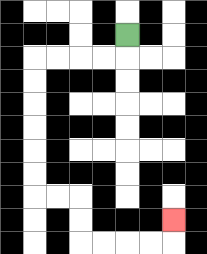{'start': '[5, 1]', 'end': '[7, 9]', 'path_directions': 'D,L,L,L,L,D,D,D,D,D,D,R,R,D,D,R,R,R,R,U', 'path_coordinates': '[[5, 1], [5, 2], [4, 2], [3, 2], [2, 2], [1, 2], [1, 3], [1, 4], [1, 5], [1, 6], [1, 7], [1, 8], [2, 8], [3, 8], [3, 9], [3, 10], [4, 10], [5, 10], [6, 10], [7, 10], [7, 9]]'}